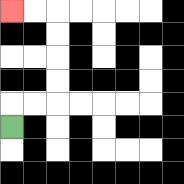{'start': '[0, 5]', 'end': '[0, 0]', 'path_directions': 'U,R,R,U,U,U,U,L,L', 'path_coordinates': '[[0, 5], [0, 4], [1, 4], [2, 4], [2, 3], [2, 2], [2, 1], [2, 0], [1, 0], [0, 0]]'}